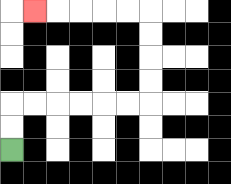{'start': '[0, 6]', 'end': '[1, 0]', 'path_directions': 'U,U,R,R,R,R,R,R,U,U,U,U,L,L,L,L,L', 'path_coordinates': '[[0, 6], [0, 5], [0, 4], [1, 4], [2, 4], [3, 4], [4, 4], [5, 4], [6, 4], [6, 3], [6, 2], [6, 1], [6, 0], [5, 0], [4, 0], [3, 0], [2, 0], [1, 0]]'}